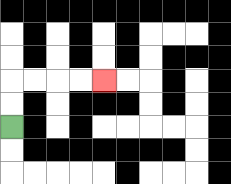{'start': '[0, 5]', 'end': '[4, 3]', 'path_directions': 'U,U,R,R,R,R', 'path_coordinates': '[[0, 5], [0, 4], [0, 3], [1, 3], [2, 3], [3, 3], [4, 3]]'}